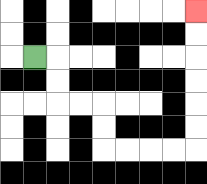{'start': '[1, 2]', 'end': '[8, 0]', 'path_directions': 'R,D,D,R,R,D,D,R,R,R,R,U,U,U,U,U,U', 'path_coordinates': '[[1, 2], [2, 2], [2, 3], [2, 4], [3, 4], [4, 4], [4, 5], [4, 6], [5, 6], [6, 6], [7, 6], [8, 6], [8, 5], [8, 4], [8, 3], [8, 2], [8, 1], [8, 0]]'}